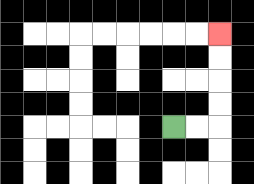{'start': '[7, 5]', 'end': '[9, 1]', 'path_directions': 'R,R,U,U,U,U', 'path_coordinates': '[[7, 5], [8, 5], [9, 5], [9, 4], [9, 3], [9, 2], [9, 1]]'}